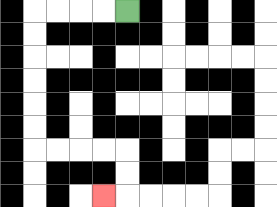{'start': '[5, 0]', 'end': '[4, 8]', 'path_directions': 'L,L,L,L,D,D,D,D,D,D,R,R,R,R,D,D,L', 'path_coordinates': '[[5, 0], [4, 0], [3, 0], [2, 0], [1, 0], [1, 1], [1, 2], [1, 3], [1, 4], [1, 5], [1, 6], [2, 6], [3, 6], [4, 6], [5, 6], [5, 7], [5, 8], [4, 8]]'}